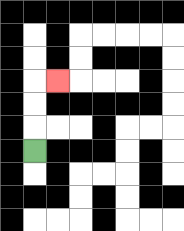{'start': '[1, 6]', 'end': '[2, 3]', 'path_directions': 'U,U,U,R', 'path_coordinates': '[[1, 6], [1, 5], [1, 4], [1, 3], [2, 3]]'}